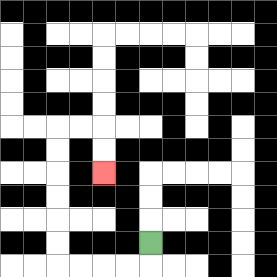{'start': '[6, 10]', 'end': '[4, 7]', 'path_directions': 'D,L,L,L,L,U,U,U,U,U,U,R,R,D,D', 'path_coordinates': '[[6, 10], [6, 11], [5, 11], [4, 11], [3, 11], [2, 11], [2, 10], [2, 9], [2, 8], [2, 7], [2, 6], [2, 5], [3, 5], [4, 5], [4, 6], [4, 7]]'}